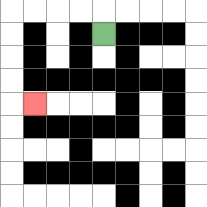{'start': '[4, 1]', 'end': '[1, 4]', 'path_directions': 'U,L,L,L,L,D,D,D,D,R', 'path_coordinates': '[[4, 1], [4, 0], [3, 0], [2, 0], [1, 0], [0, 0], [0, 1], [0, 2], [0, 3], [0, 4], [1, 4]]'}